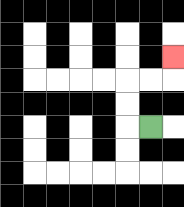{'start': '[6, 5]', 'end': '[7, 2]', 'path_directions': 'L,U,U,R,R,U', 'path_coordinates': '[[6, 5], [5, 5], [5, 4], [5, 3], [6, 3], [7, 3], [7, 2]]'}